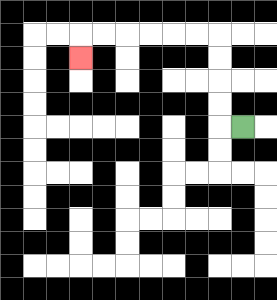{'start': '[10, 5]', 'end': '[3, 2]', 'path_directions': 'L,U,U,U,U,L,L,L,L,L,L,D', 'path_coordinates': '[[10, 5], [9, 5], [9, 4], [9, 3], [9, 2], [9, 1], [8, 1], [7, 1], [6, 1], [5, 1], [4, 1], [3, 1], [3, 2]]'}